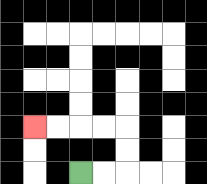{'start': '[3, 7]', 'end': '[1, 5]', 'path_directions': 'R,R,U,U,L,L,L,L', 'path_coordinates': '[[3, 7], [4, 7], [5, 7], [5, 6], [5, 5], [4, 5], [3, 5], [2, 5], [1, 5]]'}